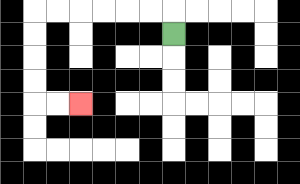{'start': '[7, 1]', 'end': '[3, 4]', 'path_directions': 'U,L,L,L,L,L,L,D,D,D,D,R,R', 'path_coordinates': '[[7, 1], [7, 0], [6, 0], [5, 0], [4, 0], [3, 0], [2, 0], [1, 0], [1, 1], [1, 2], [1, 3], [1, 4], [2, 4], [3, 4]]'}